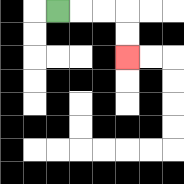{'start': '[2, 0]', 'end': '[5, 2]', 'path_directions': 'R,R,R,D,D', 'path_coordinates': '[[2, 0], [3, 0], [4, 0], [5, 0], [5, 1], [5, 2]]'}